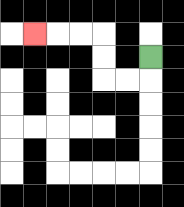{'start': '[6, 2]', 'end': '[1, 1]', 'path_directions': 'D,L,L,U,U,L,L,L', 'path_coordinates': '[[6, 2], [6, 3], [5, 3], [4, 3], [4, 2], [4, 1], [3, 1], [2, 1], [1, 1]]'}